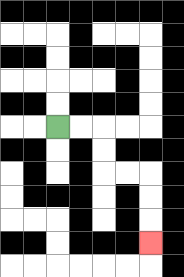{'start': '[2, 5]', 'end': '[6, 10]', 'path_directions': 'R,R,D,D,R,R,D,D,D', 'path_coordinates': '[[2, 5], [3, 5], [4, 5], [4, 6], [4, 7], [5, 7], [6, 7], [6, 8], [6, 9], [6, 10]]'}